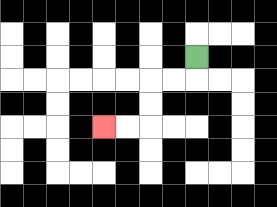{'start': '[8, 2]', 'end': '[4, 5]', 'path_directions': 'D,L,L,D,D,L,L', 'path_coordinates': '[[8, 2], [8, 3], [7, 3], [6, 3], [6, 4], [6, 5], [5, 5], [4, 5]]'}